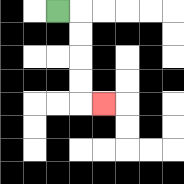{'start': '[2, 0]', 'end': '[4, 4]', 'path_directions': 'R,D,D,D,D,R', 'path_coordinates': '[[2, 0], [3, 0], [3, 1], [3, 2], [3, 3], [3, 4], [4, 4]]'}